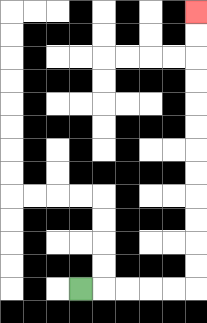{'start': '[3, 12]', 'end': '[8, 0]', 'path_directions': 'R,R,R,R,R,U,U,U,U,U,U,U,U,U,U,U,U', 'path_coordinates': '[[3, 12], [4, 12], [5, 12], [6, 12], [7, 12], [8, 12], [8, 11], [8, 10], [8, 9], [8, 8], [8, 7], [8, 6], [8, 5], [8, 4], [8, 3], [8, 2], [8, 1], [8, 0]]'}